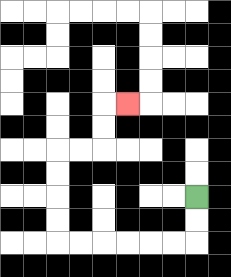{'start': '[8, 8]', 'end': '[5, 4]', 'path_directions': 'D,D,L,L,L,L,L,L,U,U,U,U,R,R,U,U,R', 'path_coordinates': '[[8, 8], [8, 9], [8, 10], [7, 10], [6, 10], [5, 10], [4, 10], [3, 10], [2, 10], [2, 9], [2, 8], [2, 7], [2, 6], [3, 6], [4, 6], [4, 5], [4, 4], [5, 4]]'}